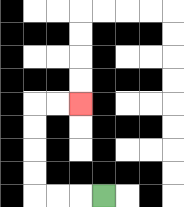{'start': '[4, 8]', 'end': '[3, 4]', 'path_directions': 'L,L,L,U,U,U,U,R,R', 'path_coordinates': '[[4, 8], [3, 8], [2, 8], [1, 8], [1, 7], [1, 6], [1, 5], [1, 4], [2, 4], [3, 4]]'}